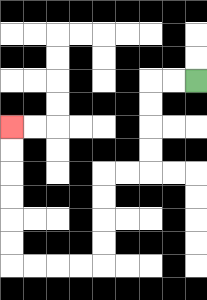{'start': '[8, 3]', 'end': '[0, 5]', 'path_directions': 'L,L,D,D,D,D,L,L,D,D,D,D,L,L,L,L,U,U,U,U,U,U', 'path_coordinates': '[[8, 3], [7, 3], [6, 3], [6, 4], [6, 5], [6, 6], [6, 7], [5, 7], [4, 7], [4, 8], [4, 9], [4, 10], [4, 11], [3, 11], [2, 11], [1, 11], [0, 11], [0, 10], [0, 9], [0, 8], [0, 7], [0, 6], [0, 5]]'}